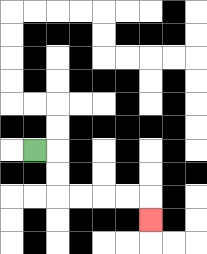{'start': '[1, 6]', 'end': '[6, 9]', 'path_directions': 'R,D,D,R,R,R,R,D', 'path_coordinates': '[[1, 6], [2, 6], [2, 7], [2, 8], [3, 8], [4, 8], [5, 8], [6, 8], [6, 9]]'}